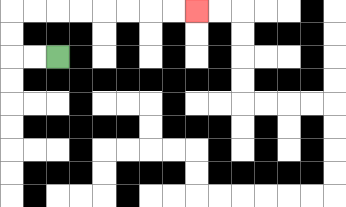{'start': '[2, 2]', 'end': '[8, 0]', 'path_directions': 'L,L,U,U,R,R,R,R,R,R,R,R', 'path_coordinates': '[[2, 2], [1, 2], [0, 2], [0, 1], [0, 0], [1, 0], [2, 0], [3, 0], [4, 0], [5, 0], [6, 0], [7, 0], [8, 0]]'}